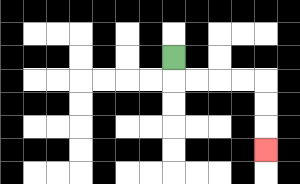{'start': '[7, 2]', 'end': '[11, 6]', 'path_directions': 'D,R,R,R,R,D,D,D', 'path_coordinates': '[[7, 2], [7, 3], [8, 3], [9, 3], [10, 3], [11, 3], [11, 4], [11, 5], [11, 6]]'}